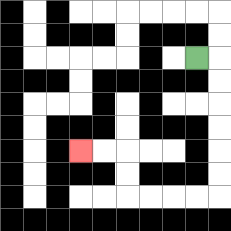{'start': '[8, 2]', 'end': '[3, 6]', 'path_directions': 'R,D,D,D,D,D,D,L,L,L,L,U,U,L,L', 'path_coordinates': '[[8, 2], [9, 2], [9, 3], [9, 4], [9, 5], [9, 6], [9, 7], [9, 8], [8, 8], [7, 8], [6, 8], [5, 8], [5, 7], [5, 6], [4, 6], [3, 6]]'}